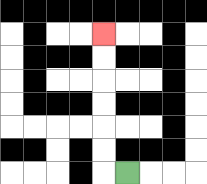{'start': '[5, 7]', 'end': '[4, 1]', 'path_directions': 'L,U,U,U,U,U,U', 'path_coordinates': '[[5, 7], [4, 7], [4, 6], [4, 5], [4, 4], [4, 3], [4, 2], [4, 1]]'}